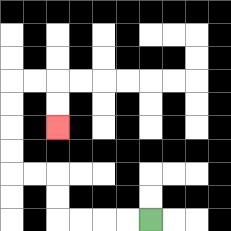{'start': '[6, 9]', 'end': '[2, 5]', 'path_directions': 'L,L,L,L,U,U,L,L,U,U,U,U,R,R,D,D', 'path_coordinates': '[[6, 9], [5, 9], [4, 9], [3, 9], [2, 9], [2, 8], [2, 7], [1, 7], [0, 7], [0, 6], [0, 5], [0, 4], [0, 3], [1, 3], [2, 3], [2, 4], [2, 5]]'}